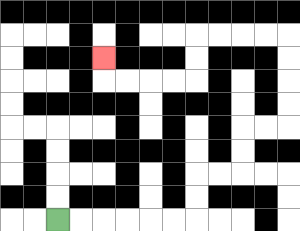{'start': '[2, 9]', 'end': '[4, 2]', 'path_directions': 'R,R,R,R,R,R,U,U,R,R,U,U,R,R,U,U,U,U,L,L,L,L,D,D,L,L,L,L,U', 'path_coordinates': '[[2, 9], [3, 9], [4, 9], [5, 9], [6, 9], [7, 9], [8, 9], [8, 8], [8, 7], [9, 7], [10, 7], [10, 6], [10, 5], [11, 5], [12, 5], [12, 4], [12, 3], [12, 2], [12, 1], [11, 1], [10, 1], [9, 1], [8, 1], [8, 2], [8, 3], [7, 3], [6, 3], [5, 3], [4, 3], [4, 2]]'}